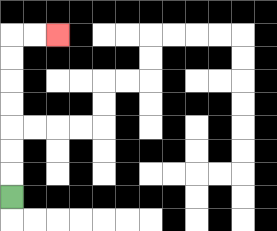{'start': '[0, 8]', 'end': '[2, 1]', 'path_directions': 'U,U,U,U,U,U,U,R,R', 'path_coordinates': '[[0, 8], [0, 7], [0, 6], [0, 5], [0, 4], [0, 3], [0, 2], [0, 1], [1, 1], [2, 1]]'}